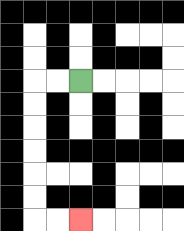{'start': '[3, 3]', 'end': '[3, 9]', 'path_directions': 'L,L,D,D,D,D,D,D,R,R', 'path_coordinates': '[[3, 3], [2, 3], [1, 3], [1, 4], [1, 5], [1, 6], [1, 7], [1, 8], [1, 9], [2, 9], [3, 9]]'}